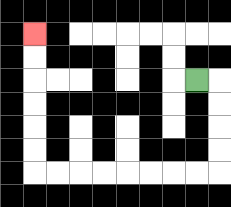{'start': '[8, 3]', 'end': '[1, 1]', 'path_directions': 'R,D,D,D,D,L,L,L,L,L,L,L,L,U,U,U,U,U,U', 'path_coordinates': '[[8, 3], [9, 3], [9, 4], [9, 5], [9, 6], [9, 7], [8, 7], [7, 7], [6, 7], [5, 7], [4, 7], [3, 7], [2, 7], [1, 7], [1, 6], [1, 5], [1, 4], [1, 3], [1, 2], [1, 1]]'}